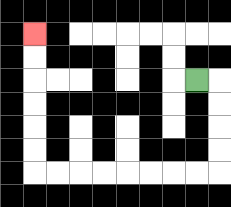{'start': '[8, 3]', 'end': '[1, 1]', 'path_directions': 'R,D,D,D,D,L,L,L,L,L,L,L,L,U,U,U,U,U,U', 'path_coordinates': '[[8, 3], [9, 3], [9, 4], [9, 5], [9, 6], [9, 7], [8, 7], [7, 7], [6, 7], [5, 7], [4, 7], [3, 7], [2, 7], [1, 7], [1, 6], [1, 5], [1, 4], [1, 3], [1, 2], [1, 1]]'}